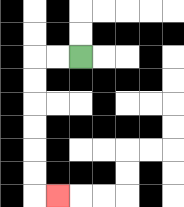{'start': '[3, 2]', 'end': '[2, 8]', 'path_directions': 'L,L,D,D,D,D,D,D,R', 'path_coordinates': '[[3, 2], [2, 2], [1, 2], [1, 3], [1, 4], [1, 5], [1, 6], [1, 7], [1, 8], [2, 8]]'}